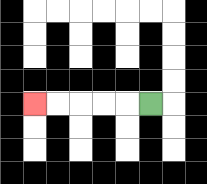{'start': '[6, 4]', 'end': '[1, 4]', 'path_directions': 'L,L,L,L,L', 'path_coordinates': '[[6, 4], [5, 4], [4, 4], [3, 4], [2, 4], [1, 4]]'}